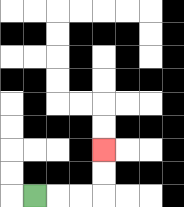{'start': '[1, 8]', 'end': '[4, 6]', 'path_directions': 'R,R,R,U,U', 'path_coordinates': '[[1, 8], [2, 8], [3, 8], [4, 8], [4, 7], [4, 6]]'}